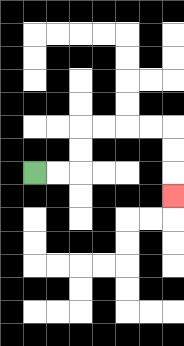{'start': '[1, 7]', 'end': '[7, 8]', 'path_directions': 'R,R,U,U,R,R,R,R,D,D,D', 'path_coordinates': '[[1, 7], [2, 7], [3, 7], [3, 6], [3, 5], [4, 5], [5, 5], [6, 5], [7, 5], [7, 6], [7, 7], [7, 8]]'}